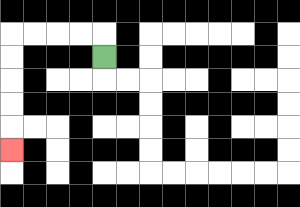{'start': '[4, 2]', 'end': '[0, 6]', 'path_directions': 'U,L,L,L,L,D,D,D,D,D', 'path_coordinates': '[[4, 2], [4, 1], [3, 1], [2, 1], [1, 1], [0, 1], [0, 2], [0, 3], [0, 4], [0, 5], [0, 6]]'}